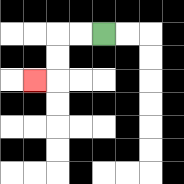{'start': '[4, 1]', 'end': '[1, 3]', 'path_directions': 'L,L,D,D,L', 'path_coordinates': '[[4, 1], [3, 1], [2, 1], [2, 2], [2, 3], [1, 3]]'}